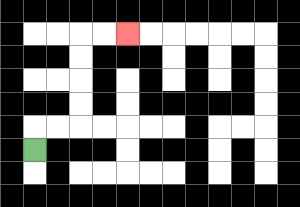{'start': '[1, 6]', 'end': '[5, 1]', 'path_directions': 'U,R,R,U,U,U,U,R,R', 'path_coordinates': '[[1, 6], [1, 5], [2, 5], [3, 5], [3, 4], [3, 3], [3, 2], [3, 1], [4, 1], [5, 1]]'}